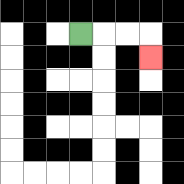{'start': '[3, 1]', 'end': '[6, 2]', 'path_directions': 'R,R,R,D', 'path_coordinates': '[[3, 1], [4, 1], [5, 1], [6, 1], [6, 2]]'}